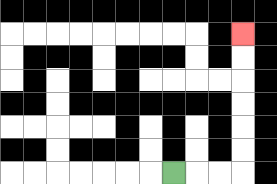{'start': '[7, 7]', 'end': '[10, 1]', 'path_directions': 'R,R,R,U,U,U,U,U,U', 'path_coordinates': '[[7, 7], [8, 7], [9, 7], [10, 7], [10, 6], [10, 5], [10, 4], [10, 3], [10, 2], [10, 1]]'}